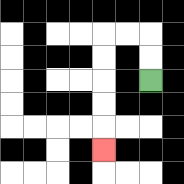{'start': '[6, 3]', 'end': '[4, 6]', 'path_directions': 'U,U,L,L,D,D,D,D,D', 'path_coordinates': '[[6, 3], [6, 2], [6, 1], [5, 1], [4, 1], [4, 2], [4, 3], [4, 4], [4, 5], [4, 6]]'}